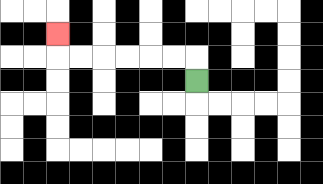{'start': '[8, 3]', 'end': '[2, 1]', 'path_directions': 'U,L,L,L,L,L,L,U', 'path_coordinates': '[[8, 3], [8, 2], [7, 2], [6, 2], [5, 2], [4, 2], [3, 2], [2, 2], [2, 1]]'}